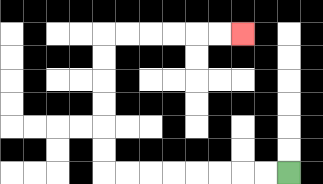{'start': '[12, 7]', 'end': '[10, 1]', 'path_directions': 'L,L,L,L,L,L,L,L,U,U,U,U,U,U,R,R,R,R,R,R', 'path_coordinates': '[[12, 7], [11, 7], [10, 7], [9, 7], [8, 7], [7, 7], [6, 7], [5, 7], [4, 7], [4, 6], [4, 5], [4, 4], [4, 3], [4, 2], [4, 1], [5, 1], [6, 1], [7, 1], [8, 1], [9, 1], [10, 1]]'}